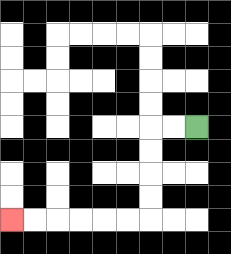{'start': '[8, 5]', 'end': '[0, 9]', 'path_directions': 'L,L,D,D,D,D,L,L,L,L,L,L', 'path_coordinates': '[[8, 5], [7, 5], [6, 5], [6, 6], [6, 7], [6, 8], [6, 9], [5, 9], [4, 9], [3, 9], [2, 9], [1, 9], [0, 9]]'}